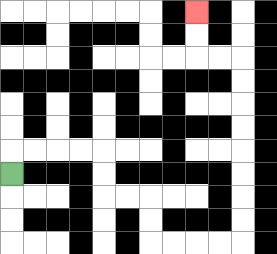{'start': '[0, 7]', 'end': '[8, 0]', 'path_directions': 'U,R,R,R,R,D,D,R,R,D,D,R,R,R,R,U,U,U,U,U,U,U,U,L,L,U,U', 'path_coordinates': '[[0, 7], [0, 6], [1, 6], [2, 6], [3, 6], [4, 6], [4, 7], [4, 8], [5, 8], [6, 8], [6, 9], [6, 10], [7, 10], [8, 10], [9, 10], [10, 10], [10, 9], [10, 8], [10, 7], [10, 6], [10, 5], [10, 4], [10, 3], [10, 2], [9, 2], [8, 2], [8, 1], [8, 0]]'}